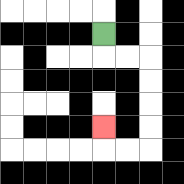{'start': '[4, 1]', 'end': '[4, 5]', 'path_directions': 'D,R,R,D,D,D,D,L,L,U', 'path_coordinates': '[[4, 1], [4, 2], [5, 2], [6, 2], [6, 3], [6, 4], [6, 5], [6, 6], [5, 6], [4, 6], [4, 5]]'}